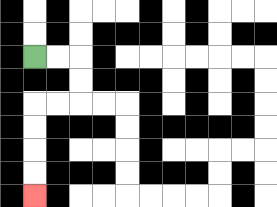{'start': '[1, 2]', 'end': '[1, 8]', 'path_directions': 'R,R,D,D,L,L,D,D,D,D', 'path_coordinates': '[[1, 2], [2, 2], [3, 2], [3, 3], [3, 4], [2, 4], [1, 4], [1, 5], [1, 6], [1, 7], [1, 8]]'}